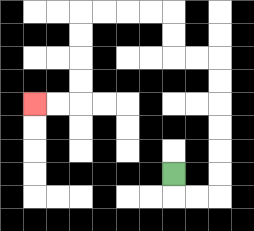{'start': '[7, 7]', 'end': '[1, 4]', 'path_directions': 'D,R,R,U,U,U,U,U,U,L,L,U,U,L,L,L,L,D,D,D,D,L,L', 'path_coordinates': '[[7, 7], [7, 8], [8, 8], [9, 8], [9, 7], [9, 6], [9, 5], [9, 4], [9, 3], [9, 2], [8, 2], [7, 2], [7, 1], [7, 0], [6, 0], [5, 0], [4, 0], [3, 0], [3, 1], [3, 2], [3, 3], [3, 4], [2, 4], [1, 4]]'}